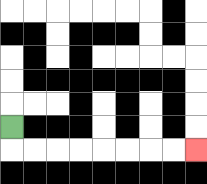{'start': '[0, 5]', 'end': '[8, 6]', 'path_directions': 'D,R,R,R,R,R,R,R,R', 'path_coordinates': '[[0, 5], [0, 6], [1, 6], [2, 6], [3, 6], [4, 6], [5, 6], [6, 6], [7, 6], [8, 6]]'}